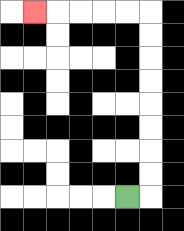{'start': '[5, 8]', 'end': '[1, 0]', 'path_directions': 'R,U,U,U,U,U,U,U,U,L,L,L,L,L', 'path_coordinates': '[[5, 8], [6, 8], [6, 7], [6, 6], [6, 5], [6, 4], [6, 3], [6, 2], [6, 1], [6, 0], [5, 0], [4, 0], [3, 0], [2, 0], [1, 0]]'}